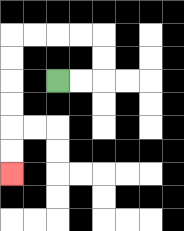{'start': '[2, 3]', 'end': '[0, 7]', 'path_directions': 'R,R,U,U,L,L,L,L,D,D,D,D,D,D', 'path_coordinates': '[[2, 3], [3, 3], [4, 3], [4, 2], [4, 1], [3, 1], [2, 1], [1, 1], [0, 1], [0, 2], [0, 3], [0, 4], [0, 5], [0, 6], [0, 7]]'}